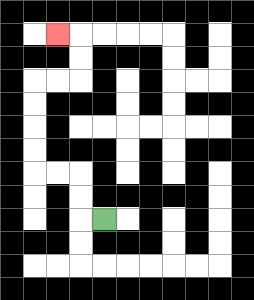{'start': '[4, 9]', 'end': '[2, 1]', 'path_directions': 'L,U,U,L,L,U,U,U,U,R,R,U,U,L', 'path_coordinates': '[[4, 9], [3, 9], [3, 8], [3, 7], [2, 7], [1, 7], [1, 6], [1, 5], [1, 4], [1, 3], [2, 3], [3, 3], [3, 2], [3, 1], [2, 1]]'}